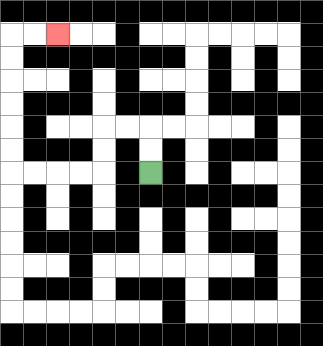{'start': '[6, 7]', 'end': '[2, 1]', 'path_directions': 'U,U,L,L,D,D,L,L,L,L,U,U,U,U,U,U,R,R', 'path_coordinates': '[[6, 7], [6, 6], [6, 5], [5, 5], [4, 5], [4, 6], [4, 7], [3, 7], [2, 7], [1, 7], [0, 7], [0, 6], [0, 5], [0, 4], [0, 3], [0, 2], [0, 1], [1, 1], [2, 1]]'}